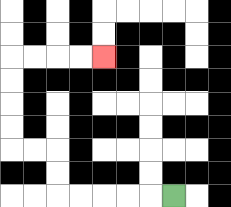{'start': '[7, 8]', 'end': '[4, 2]', 'path_directions': 'L,L,L,L,L,U,U,L,L,U,U,U,U,R,R,R,R', 'path_coordinates': '[[7, 8], [6, 8], [5, 8], [4, 8], [3, 8], [2, 8], [2, 7], [2, 6], [1, 6], [0, 6], [0, 5], [0, 4], [0, 3], [0, 2], [1, 2], [2, 2], [3, 2], [4, 2]]'}